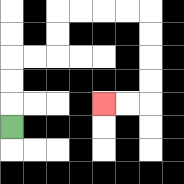{'start': '[0, 5]', 'end': '[4, 4]', 'path_directions': 'U,U,U,R,R,U,U,R,R,R,R,D,D,D,D,L,L', 'path_coordinates': '[[0, 5], [0, 4], [0, 3], [0, 2], [1, 2], [2, 2], [2, 1], [2, 0], [3, 0], [4, 0], [5, 0], [6, 0], [6, 1], [6, 2], [6, 3], [6, 4], [5, 4], [4, 4]]'}